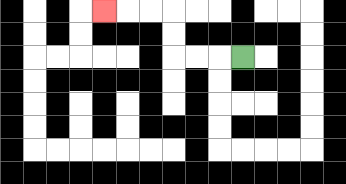{'start': '[10, 2]', 'end': '[4, 0]', 'path_directions': 'L,L,L,U,U,L,L,L', 'path_coordinates': '[[10, 2], [9, 2], [8, 2], [7, 2], [7, 1], [7, 0], [6, 0], [5, 0], [4, 0]]'}